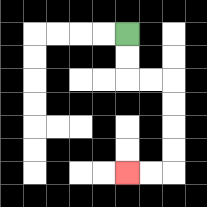{'start': '[5, 1]', 'end': '[5, 7]', 'path_directions': 'D,D,R,R,D,D,D,D,L,L', 'path_coordinates': '[[5, 1], [5, 2], [5, 3], [6, 3], [7, 3], [7, 4], [7, 5], [7, 6], [7, 7], [6, 7], [5, 7]]'}